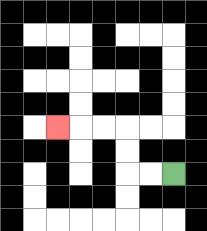{'start': '[7, 7]', 'end': '[2, 5]', 'path_directions': 'L,L,U,U,L,L,L', 'path_coordinates': '[[7, 7], [6, 7], [5, 7], [5, 6], [5, 5], [4, 5], [3, 5], [2, 5]]'}